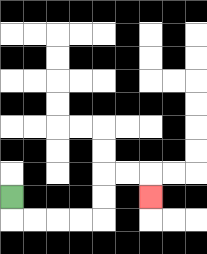{'start': '[0, 8]', 'end': '[6, 8]', 'path_directions': 'D,R,R,R,R,U,U,R,R,D', 'path_coordinates': '[[0, 8], [0, 9], [1, 9], [2, 9], [3, 9], [4, 9], [4, 8], [4, 7], [5, 7], [6, 7], [6, 8]]'}